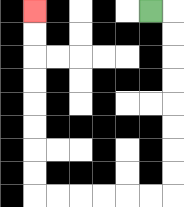{'start': '[6, 0]', 'end': '[1, 0]', 'path_directions': 'R,D,D,D,D,D,D,D,D,L,L,L,L,L,L,U,U,U,U,U,U,U,U', 'path_coordinates': '[[6, 0], [7, 0], [7, 1], [7, 2], [7, 3], [7, 4], [7, 5], [7, 6], [7, 7], [7, 8], [6, 8], [5, 8], [4, 8], [3, 8], [2, 8], [1, 8], [1, 7], [1, 6], [1, 5], [1, 4], [1, 3], [1, 2], [1, 1], [1, 0]]'}